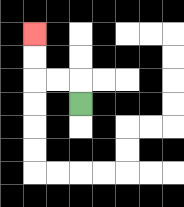{'start': '[3, 4]', 'end': '[1, 1]', 'path_directions': 'U,L,L,U,U', 'path_coordinates': '[[3, 4], [3, 3], [2, 3], [1, 3], [1, 2], [1, 1]]'}